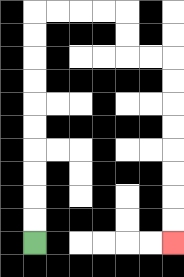{'start': '[1, 10]', 'end': '[7, 10]', 'path_directions': 'U,U,U,U,U,U,U,U,U,U,R,R,R,R,D,D,R,R,D,D,D,D,D,D,D,D', 'path_coordinates': '[[1, 10], [1, 9], [1, 8], [1, 7], [1, 6], [1, 5], [1, 4], [1, 3], [1, 2], [1, 1], [1, 0], [2, 0], [3, 0], [4, 0], [5, 0], [5, 1], [5, 2], [6, 2], [7, 2], [7, 3], [7, 4], [7, 5], [7, 6], [7, 7], [7, 8], [7, 9], [7, 10]]'}